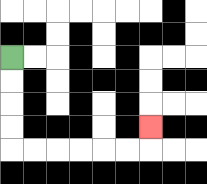{'start': '[0, 2]', 'end': '[6, 5]', 'path_directions': 'D,D,D,D,R,R,R,R,R,R,U', 'path_coordinates': '[[0, 2], [0, 3], [0, 4], [0, 5], [0, 6], [1, 6], [2, 6], [3, 6], [4, 6], [5, 6], [6, 6], [6, 5]]'}